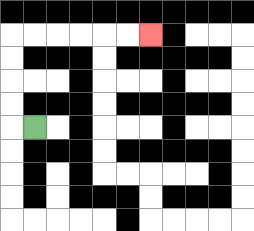{'start': '[1, 5]', 'end': '[6, 1]', 'path_directions': 'L,U,U,U,U,R,R,R,R,R,R', 'path_coordinates': '[[1, 5], [0, 5], [0, 4], [0, 3], [0, 2], [0, 1], [1, 1], [2, 1], [3, 1], [4, 1], [5, 1], [6, 1]]'}